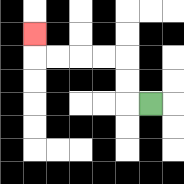{'start': '[6, 4]', 'end': '[1, 1]', 'path_directions': 'L,U,U,L,L,L,L,U', 'path_coordinates': '[[6, 4], [5, 4], [5, 3], [5, 2], [4, 2], [3, 2], [2, 2], [1, 2], [1, 1]]'}